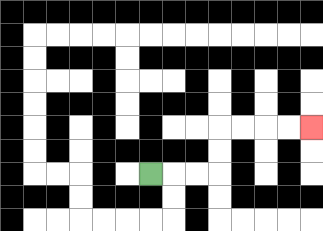{'start': '[6, 7]', 'end': '[13, 5]', 'path_directions': 'R,R,R,U,U,R,R,R,R', 'path_coordinates': '[[6, 7], [7, 7], [8, 7], [9, 7], [9, 6], [9, 5], [10, 5], [11, 5], [12, 5], [13, 5]]'}